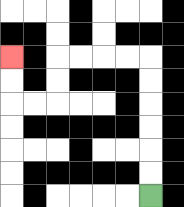{'start': '[6, 8]', 'end': '[0, 2]', 'path_directions': 'U,U,U,U,U,U,L,L,L,L,D,D,L,L,U,U', 'path_coordinates': '[[6, 8], [6, 7], [6, 6], [6, 5], [6, 4], [6, 3], [6, 2], [5, 2], [4, 2], [3, 2], [2, 2], [2, 3], [2, 4], [1, 4], [0, 4], [0, 3], [0, 2]]'}